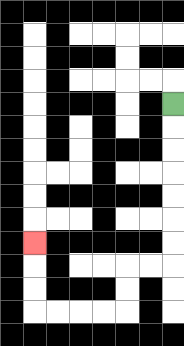{'start': '[7, 4]', 'end': '[1, 10]', 'path_directions': 'D,D,D,D,D,D,D,L,L,D,D,L,L,L,L,U,U,U', 'path_coordinates': '[[7, 4], [7, 5], [7, 6], [7, 7], [7, 8], [7, 9], [7, 10], [7, 11], [6, 11], [5, 11], [5, 12], [5, 13], [4, 13], [3, 13], [2, 13], [1, 13], [1, 12], [1, 11], [1, 10]]'}